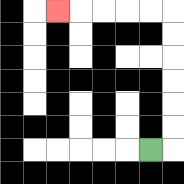{'start': '[6, 6]', 'end': '[2, 0]', 'path_directions': 'R,U,U,U,U,U,U,L,L,L,L,L', 'path_coordinates': '[[6, 6], [7, 6], [7, 5], [7, 4], [7, 3], [7, 2], [7, 1], [7, 0], [6, 0], [5, 0], [4, 0], [3, 0], [2, 0]]'}